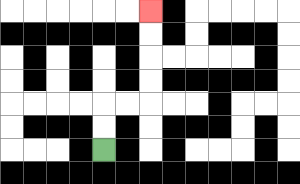{'start': '[4, 6]', 'end': '[6, 0]', 'path_directions': 'U,U,R,R,U,U,U,U', 'path_coordinates': '[[4, 6], [4, 5], [4, 4], [5, 4], [6, 4], [6, 3], [6, 2], [6, 1], [6, 0]]'}